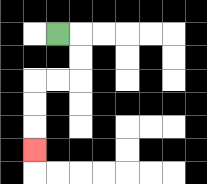{'start': '[2, 1]', 'end': '[1, 6]', 'path_directions': 'R,D,D,L,L,D,D,D', 'path_coordinates': '[[2, 1], [3, 1], [3, 2], [3, 3], [2, 3], [1, 3], [1, 4], [1, 5], [1, 6]]'}